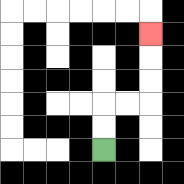{'start': '[4, 6]', 'end': '[6, 1]', 'path_directions': 'U,U,R,R,U,U,U', 'path_coordinates': '[[4, 6], [4, 5], [4, 4], [5, 4], [6, 4], [6, 3], [6, 2], [6, 1]]'}